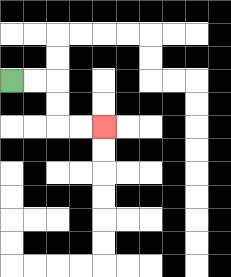{'start': '[0, 3]', 'end': '[4, 5]', 'path_directions': 'R,R,D,D,R,R', 'path_coordinates': '[[0, 3], [1, 3], [2, 3], [2, 4], [2, 5], [3, 5], [4, 5]]'}